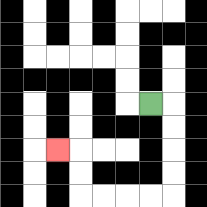{'start': '[6, 4]', 'end': '[2, 6]', 'path_directions': 'R,D,D,D,D,L,L,L,L,U,U,L', 'path_coordinates': '[[6, 4], [7, 4], [7, 5], [7, 6], [7, 7], [7, 8], [6, 8], [5, 8], [4, 8], [3, 8], [3, 7], [3, 6], [2, 6]]'}